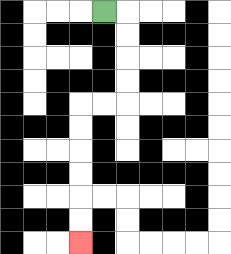{'start': '[4, 0]', 'end': '[3, 10]', 'path_directions': 'R,D,D,D,D,L,L,D,D,D,D,D,D', 'path_coordinates': '[[4, 0], [5, 0], [5, 1], [5, 2], [5, 3], [5, 4], [4, 4], [3, 4], [3, 5], [3, 6], [3, 7], [3, 8], [3, 9], [3, 10]]'}